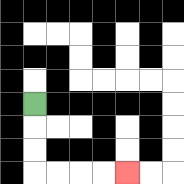{'start': '[1, 4]', 'end': '[5, 7]', 'path_directions': 'D,D,D,R,R,R,R', 'path_coordinates': '[[1, 4], [1, 5], [1, 6], [1, 7], [2, 7], [3, 7], [4, 7], [5, 7]]'}